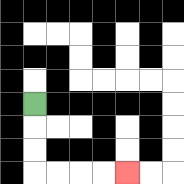{'start': '[1, 4]', 'end': '[5, 7]', 'path_directions': 'D,D,D,R,R,R,R', 'path_coordinates': '[[1, 4], [1, 5], [1, 6], [1, 7], [2, 7], [3, 7], [4, 7], [5, 7]]'}